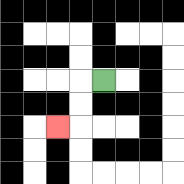{'start': '[4, 3]', 'end': '[2, 5]', 'path_directions': 'L,D,D,L', 'path_coordinates': '[[4, 3], [3, 3], [3, 4], [3, 5], [2, 5]]'}